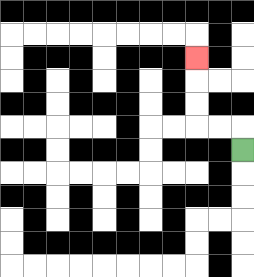{'start': '[10, 6]', 'end': '[8, 2]', 'path_directions': 'U,L,L,U,U,U', 'path_coordinates': '[[10, 6], [10, 5], [9, 5], [8, 5], [8, 4], [8, 3], [8, 2]]'}